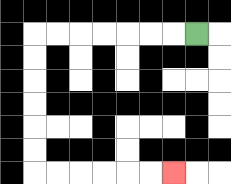{'start': '[8, 1]', 'end': '[7, 7]', 'path_directions': 'L,L,L,L,L,L,L,D,D,D,D,D,D,R,R,R,R,R,R', 'path_coordinates': '[[8, 1], [7, 1], [6, 1], [5, 1], [4, 1], [3, 1], [2, 1], [1, 1], [1, 2], [1, 3], [1, 4], [1, 5], [1, 6], [1, 7], [2, 7], [3, 7], [4, 7], [5, 7], [6, 7], [7, 7]]'}